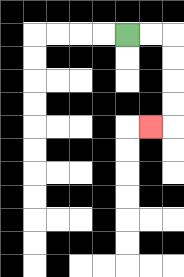{'start': '[5, 1]', 'end': '[6, 5]', 'path_directions': 'R,R,D,D,D,D,L', 'path_coordinates': '[[5, 1], [6, 1], [7, 1], [7, 2], [7, 3], [7, 4], [7, 5], [6, 5]]'}